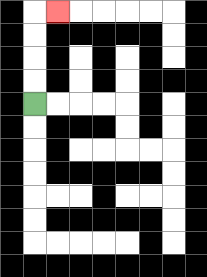{'start': '[1, 4]', 'end': '[2, 0]', 'path_directions': 'U,U,U,U,R', 'path_coordinates': '[[1, 4], [1, 3], [1, 2], [1, 1], [1, 0], [2, 0]]'}